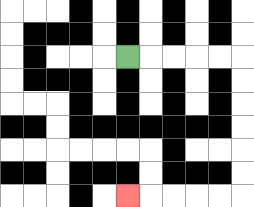{'start': '[5, 2]', 'end': '[5, 8]', 'path_directions': 'R,R,R,R,R,D,D,D,D,D,D,L,L,L,L,L', 'path_coordinates': '[[5, 2], [6, 2], [7, 2], [8, 2], [9, 2], [10, 2], [10, 3], [10, 4], [10, 5], [10, 6], [10, 7], [10, 8], [9, 8], [8, 8], [7, 8], [6, 8], [5, 8]]'}